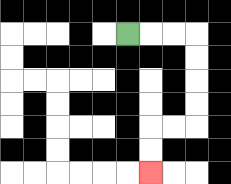{'start': '[5, 1]', 'end': '[6, 7]', 'path_directions': 'R,R,R,D,D,D,D,L,L,D,D', 'path_coordinates': '[[5, 1], [6, 1], [7, 1], [8, 1], [8, 2], [8, 3], [8, 4], [8, 5], [7, 5], [6, 5], [6, 6], [6, 7]]'}